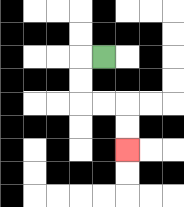{'start': '[4, 2]', 'end': '[5, 6]', 'path_directions': 'L,D,D,R,R,D,D', 'path_coordinates': '[[4, 2], [3, 2], [3, 3], [3, 4], [4, 4], [5, 4], [5, 5], [5, 6]]'}